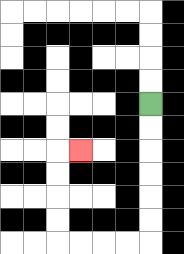{'start': '[6, 4]', 'end': '[3, 6]', 'path_directions': 'D,D,D,D,D,D,L,L,L,L,U,U,U,U,R', 'path_coordinates': '[[6, 4], [6, 5], [6, 6], [6, 7], [6, 8], [6, 9], [6, 10], [5, 10], [4, 10], [3, 10], [2, 10], [2, 9], [2, 8], [2, 7], [2, 6], [3, 6]]'}